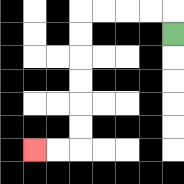{'start': '[7, 1]', 'end': '[1, 6]', 'path_directions': 'U,L,L,L,L,D,D,D,D,D,D,L,L', 'path_coordinates': '[[7, 1], [7, 0], [6, 0], [5, 0], [4, 0], [3, 0], [3, 1], [3, 2], [3, 3], [3, 4], [3, 5], [3, 6], [2, 6], [1, 6]]'}